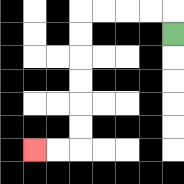{'start': '[7, 1]', 'end': '[1, 6]', 'path_directions': 'U,L,L,L,L,D,D,D,D,D,D,L,L', 'path_coordinates': '[[7, 1], [7, 0], [6, 0], [5, 0], [4, 0], [3, 0], [3, 1], [3, 2], [3, 3], [3, 4], [3, 5], [3, 6], [2, 6], [1, 6]]'}